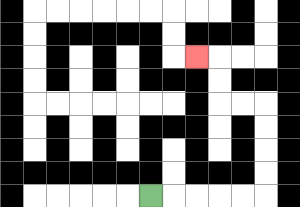{'start': '[6, 8]', 'end': '[8, 2]', 'path_directions': 'R,R,R,R,R,U,U,U,U,L,L,U,U,L', 'path_coordinates': '[[6, 8], [7, 8], [8, 8], [9, 8], [10, 8], [11, 8], [11, 7], [11, 6], [11, 5], [11, 4], [10, 4], [9, 4], [9, 3], [9, 2], [8, 2]]'}